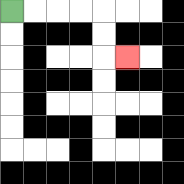{'start': '[0, 0]', 'end': '[5, 2]', 'path_directions': 'R,R,R,R,D,D,R', 'path_coordinates': '[[0, 0], [1, 0], [2, 0], [3, 0], [4, 0], [4, 1], [4, 2], [5, 2]]'}